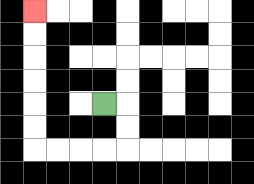{'start': '[4, 4]', 'end': '[1, 0]', 'path_directions': 'R,D,D,L,L,L,L,U,U,U,U,U,U', 'path_coordinates': '[[4, 4], [5, 4], [5, 5], [5, 6], [4, 6], [3, 6], [2, 6], [1, 6], [1, 5], [1, 4], [1, 3], [1, 2], [1, 1], [1, 0]]'}